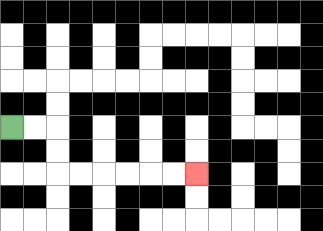{'start': '[0, 5]', 'end': '[8, 7]', 'path_directions': 'R,R,D,D,R,R,R,R,R,R', 'path_coordinates': '[[0, 5], [1, 5], [2, 5], [2, 6], [2, 7], [3, 7], [4, 7], [5, 7], [6, 7], [7, 7], [8, 7]]'}